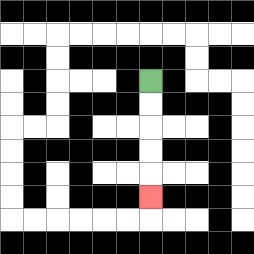{'start': '[6, 3]', 'end': '[6, 8]', 'path_directions': 'D,D,D,D,D', 'path_coordinates': '[[6, 3], [6, 4], [6, 5], [6, 6], [6, 7], [6, 8]]'}